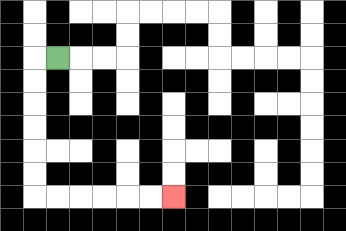{'start': '[2, 2]', 'end': '[7, 8]', 'path_directions': 'L,D,D,D,D,D,D,R,R,R,R,R,R', 'path_coordinates': '[[2, 2], [1, 2], [1, 3], [1, 4], [1, 5], [1, 6], [1, 7], [1, 8], [2, 8], [3, 8], [4, 8], [5, 8], [6, 8], [7, 8]]'}